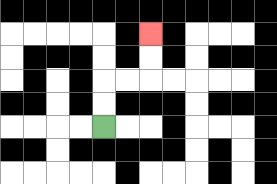{'start': '[4, 5]', 'end': '[6, 1]', 'path_directions': 'U,U,R,R,U,U', 'path_coordinates': '[[4, 5], [4, 4], [4, 3], [5, 3], [6, 3], [6, 2], [6, 1]]'}